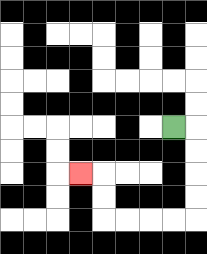{'start': '[7, 5]', 'end': '[3, 7]', 'path_directions': 'R,D,D,D,D,L,L,L,L,U,U,L', 'path_coordinates': '[[7, 5], [8, 5], [8, 6], [8, 7], [8, 8], [8, 9], [7, 9], [6, 9], [5, 9], [4, 9], [4, 8], [4, 7], [3, 7]]'}